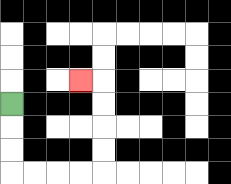{'start': '[0, 4]', 'end': '[3, 3]', 'path_directions': 'D,D,D,R,R,R,R,U,U,U,U,L', 'path_coordinates': '[[0, 4], [0, 5], [0, 6], [0, 7], [1, 7], [2, 7], [3, 7], [4, 7], [4, 6], [4, 5], [4, 4], [4, 3], [3, 3]]'}